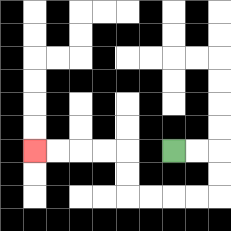{'start': '[7, 6]', 'end': '[1, 6]', 'path_directions': 'R,R,D,D,L,L,L,L,U,U,L,L,L,L', 'path_coordinates': '[[7, 6], [8, 6], [9, 6], [9, 7], [9, 8], [8, 8], [7, 8], [6, 8], [5, 8], [5, 7], [5, 6], [4, 6], [3, 6], [2, 6], [1, 6]]'}